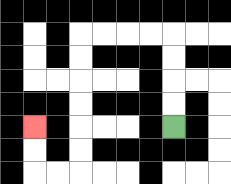{'start': '[7, 5]', 'end': '[1, 5]', 'path_directions': 'U,U,U,U,L,L,L,L,D,D,D,D,D,D,L,L,U,U', 'path_coordinates': '[[7, 5], [7, 4], [7, 3], [7, 2], [7, 1], [6, 1], [5, 1], [4, 1], [3, 1], [3, 2], [3, 3], [3, 4], [3, 5], [3, 6], [3, 7], [2, 7], [1, 7], [1, 6], [1, 5]]'}